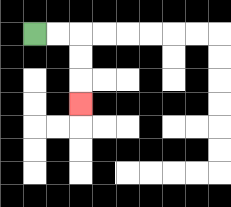{'start': '[1, 1]', 'end': '[3, 4]', 'path_directions': 'R,R,D,D,D', 'path_coordinates': '[[1, 1], [2, 1], [3, 1], [3, 2], [3, 3], [3, 4]]'}